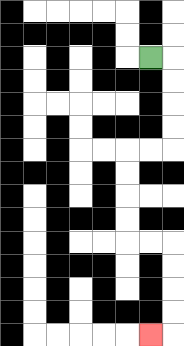{'start': '[6, 2]', 'end': '[6, 14]', 'path_directions': 'R,D,D,D,D,L,L,D,D,D,D,R,R,D,D,D,D,L', 'path_coordinates': '[[6, 2], [7, 2], [7, 3], [7, 4], [7, 5], [7, 6], [6, 6], [5, 6], [5, 7], [5, 8], [5, 9], [5, 10], [6, 10], [7, 10], [7, 11], [7, 12], [7, 13], [7, 14], [6, 14]]'}